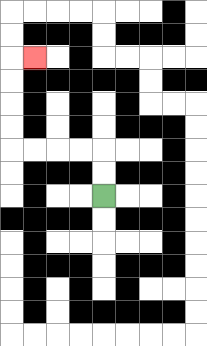{'start': '[4, 8]', 'end': '[1, 2]', 'path_directions': 'U,U,L,L,L,L,U,U,U,U,R', 'path_coordinates': '[[4, 8], [4, 7], [4, 6], [3, 6], [2, 6], [1, 6], [0, 6], [0, 5], [0, 4], [0, 3], [0, 2], [1, 2]]'}